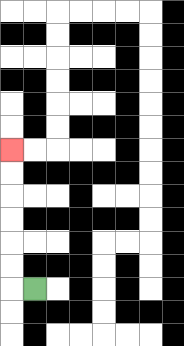{'start': '[1, 12]', 'end': '[0, 6]', 'path_directions': 'L,U,U,U,U,U,U', 'path_coordinates': '[[1, 12], [0, 12], [0, 11], [0, 10], [0, 9], [0, 8], [0, 7], [0, 6]]'}